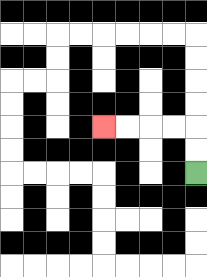{'start': '[8, 7]', 'end': '[4, 5]', 'path_directions': 'U,U,L,L,L,L', 'path_coordinates': '[[8, 7], [8, 6], [8, 5], [7, 5], [6, 5], [5, 5], [4, 5]]'}